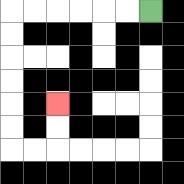{'start': '[6, 0]', 'end': '[2, 4]', 'path_directions': 'L,L,L,L,L,L,D,D,D,D,D,D,R,R,U,U', 'path_coordinates': '[[6, 0], [5, 0], [4, 0], [3, 0], [2, 0], [1, 0], [0, 0], [0, 1], [0, 2], [0, 3], [0, 4], [0, 5], [0, 6], [1, 6], [2, 6], [2, 5], [2, 4]]'}